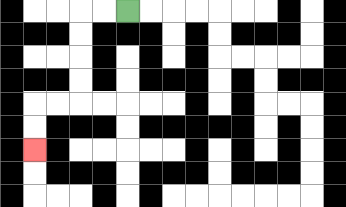{'start': '[5, 0]', 'end': '[1, 6]', 'path_directions': 'L,L,D,D,D,D,L,L,D,D', 'path_coordinates': '[[5, 0], [4, 0], [3, 0], [3, 1], [3, 2], [3, 3], [3, 4], [2, 4], [1, 4], [1, 5], [1, 6]]'}